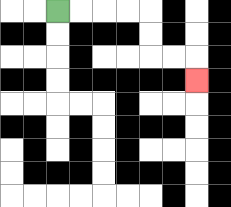{'start': '[2, 0]', 'end': '[8, 3]', 'path_directions': 'R,R,R,R,D,D,R,R,D', 'path_coordinates': '[[2, 0], [3, 0], [4, 0], [5, 0], [6, 0], [6, 1], [6, 2], [7, 2], [8, 2], [8, 3]]'}